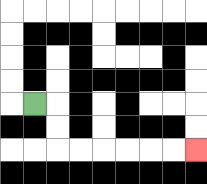{'start': '[1, 4]', 'end': '[8, 6]', 'path_directions': 'R,D,D,R,R,R,R,R,R', 'path_coordinates': '[[1, 4], [2, 4], [2, 5], [2, 6], [3, 6], [4, 6], [5, 6], [6, 6], [7, 6], [8, 6]]'}